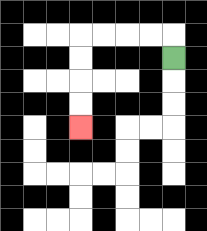{'start': '[7, 2]', 'end': '[3, 5]', 'path_directions': 'U,L,L,L,L,D,D,D,D', 'path_coordinates': '[[7, 2], [7, 1], [6, 1], [5, 1], [4, 1], [3, 1], [3, 2], [3, 3], [3, 4], [3, 5]]'}